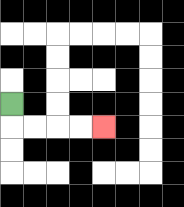{'start': '[0, 4]', 'end': '[4, 5]', 'path_directions': 'D,R,R,R,R', 'path_coordinates': '[[0, 4], [0, 5], [1, 5], [2, 5], [3, 5], [4, 5]]'}